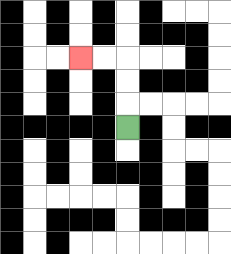{'start': '[5, 5]', 'end': '[3, 2]', 'path_directions': 'U,U,U,L,L', 'path_coordinates': '[[5, 5], [5, 4], [5, 3], [5, 2], [4, 2], [3, 2]]'}